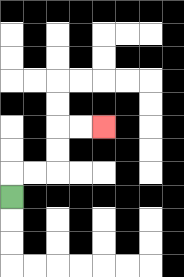{'start': '[0, 8]', 'end': '[4, 5]', 'path_directions': 'U,R,R,U,U,R,R', 'path_coordinates': '[[0, 8], [0, 7], [1, 7], [2, 7], [2, 6], [2, 5], [3, 5], [4, 5]]'}